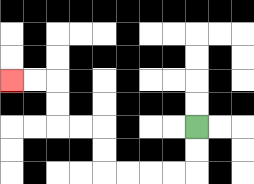{'start': '[8, 5]', 'end': '[0, 3]', 'path_directions': 'D,D,L,L,L,L,U,U,L,L,U,U,L,L', 'path_coordinates': '[[8, 5], [8, 6], [8, 7], [7, 7], [6, 7], [5, 7], [4, 7], [4, 6], [4, 5], [3, 5], [2, 5], [2, 4], [2, 3], [1, 3], [0, 3]]'}